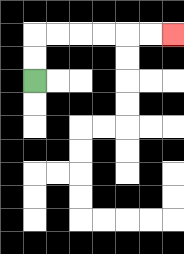{'start': '[1, 3]', 'end': '[7, 1]', 'path_directions': 'U,U,R,R,R,R,R,R', 'path_coordinates': '[[1, 3], [1, 2], [1, 1], [2, 1], [3, 1], [4, 1], [5, 1], [6, 1], [7, 1]]'}